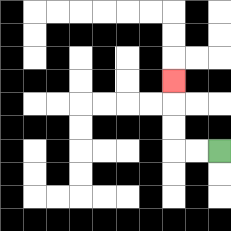{'start': '[9, 6]', 'end': '[7, 3]', 'path_directions': 'L,L,U,U,U', 'path_coordinates': '[[9, 6], [8, 6], [7, 6], [7, 5], [7, 4], [7, 3]]'}